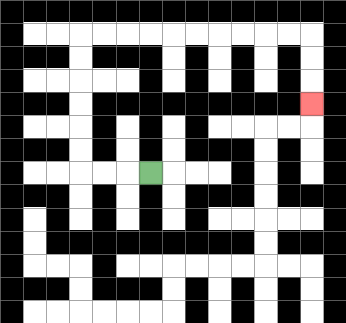{'start': '[6, 7]', 'end': '[13, 4]', 'path_directions': 'L,L,L,U,U,U,U,U,U,R,R,R,R,R,R,R,R,R,R,D,D,D', 'path_coordinates': '[[6, 7], [5, 7], [4, 7], [3, 7], [3, 6], [3, 5], [3, 4], [3, 3], [3, 2], [3, 1], [4, 1], [5, 1], [6, 1], [7, 1], [8, 1], [9, 1], [10, 1], [11, 1], [12, 1], [13, 1], [13, 2], [13, 3], [13, 4]]'}